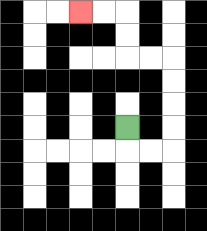{'start': '[5, 5]', 'end': '[3, 0]', 'path_directions': 'D,R,R,U,U,U,U,L,L,U,U,L,L', 'path_coordinates': '[[5, 5], [5, 6], [6, 6], [7, 6], [7, 5], [7, 4], [7, 3], [7, 2], [6, 2], [5, 2], [5, 1], [5, 0], [4, 0], [3, 0]]'}